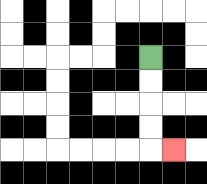{'start': '[6, 2]', 'end': '[7, 6]', 'path_directions': 'D,D,D,D,R', 'path_coordinates': '[[6, 2], [6, 3], [6, 4], [6, 5], [6, 6], [7, 6]]'}